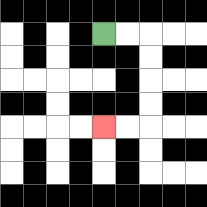{'start': '[4, 1]', 'end': '[4, 5]', 'path_directions': 'R,R,D,D,D,D,L,L', 'path_coordinates': '[[4, 1], [5, 1], [6, 1], [6, 2], [6, 3], [6, 4], [6, 5], [5, 5], [4, 5]]'}